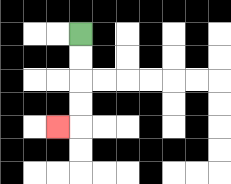{'start': '[3, 1]', 'end': '[2, 5]', 'path_directions': 'D,D,D,D,L', 'path_coordinates': '[[3, 1], [3, 2], [3, 3], [3, 4], [3, 5], [2, 5]]'}